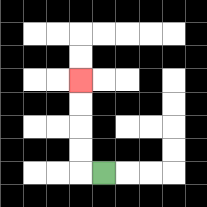{'start': '[4, 7]', 'end': '[3, 3]', 'path_directions': 'L,U,U,U,U', 'path_coordinates': '[[4, 7], [3, 7], [3, 6], [3, 5], [3, 4], [3, 3]]'}